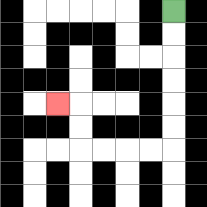{'start': '[7, 0]', 'end': '[2, 4]', 'path_directions': 'D,D,D,D,D,D,L,L,L,L,U,U,L', 'path_coordinates': '[[7, 0], [7, 1], [7, 2], [7, 3], [7, 4], [7, 5], [7, 6], [6, 6], [5, 6], [4, 6], [3, 6], [3, 5], [3, 4], [2, 4]]'}